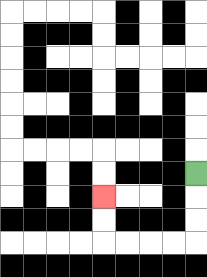{'start': '[8, 7]', 'end': '[4, 8]', 'path_directions': 'D,D,D,L,L,L,L,U,U', 'path_coordinates': '[[8, 7], [8, 8], [8, 9], [8, 10], [7, 10], [6, 10], [5, 10], [4, 10], [4, 9], [4, 8]]'}